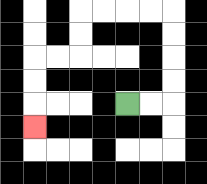{'start': '[5, 4]', 'end': '[1, 5]', 'path_directions': 'R,R,U,U,U,U,L,L,L,L,D,D,L,L,D,D,D', 'path_coordinates': '[[5, 4], [6, 4], [7, 4], [7, 3], [7, 2], [7, 1], [7, 0], [6, 0], [5, 0], [4, 0], [3, 0], [3, 1], [3, 2], [2, 2], [1, 2], [1, 3], [1, 4], [1, 5]]'}